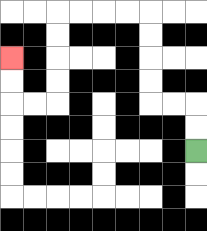{'start': '[8, 6]', 'end': '[0, 2]', 'path_directions': 'U,U,L,L,U,U,U,U,L,L,L,L,D,D,D,D,L,L,U,U', 'path_coordinates': '[[8, 6], [8, 5], [8, 4], [7, 4], [6, 4], [6, 3], [6, 2], [6, 1], [6, 0], [5, 0], [4, 0], [3, 0], [2, 0], [2, 1], [2, 2], [2, 3], [2, 4], [1, 4], [0, 4], [0, 3], [0, 2]]'}